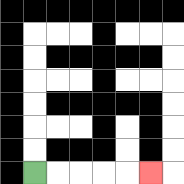{'start': '[1, 7]', 'end': '[6, 7]', 'path_directions': 'R,R,R,R,R', 'path_coordinates': '[[1, 7], [2, 7], [3, 7], [4, 7], [5, 7], [6, 7]]'}